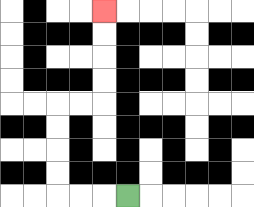{'start': '[5, 8]', 'end': '[4, 0]', 'path_directions': 'L,L,L,U,U,U,U,R,R,U,U,U,U', 'path_coordinates': '[[5, 8], [4, 8], [3, 8], [2, 8], [2, 7], [2, 6], [2, 5], [2, 4], [3, 4], [4, 4], [4, 3], [4, 2], [4, 1], [4, 0]]'}